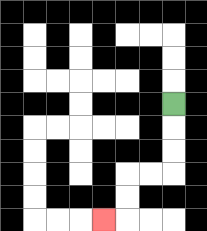{'start': '[7, 4]', 'end': '[4, 9]', 'path_directions': 'D,D,D,L,L,D,D,L', 'path_coordinates': '[[7, 4], [7, 5], [7, 6], [7, 7], [6, 7], [5, 7], [5, 8], [5, 9], [4, 9]]'}